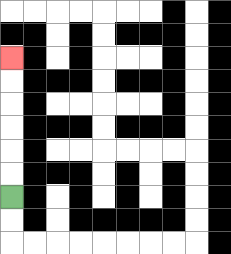{'start': '[0, 8]', 'end': '[0, 2]', 'path_directions': 'U,U,U,U,U,U', 'path_coordinates': '[[0, 8], [0, 7], [0, 6], [0, 5], [0, 4], [0, 3], [0, 2]]'}